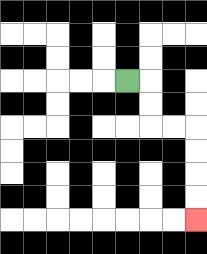{'start': '[5, 3]', 'end': '[8, 9]', 'path_directions': 'R,D,D,R,R,D,D,D,D', 'path_coordinates': '[[5, 3], [6, 3], [6, 4], [6, 5], [7, 5], [8, 5], [8, 6], [8, 7], [8, 8], [8, 9]]'}